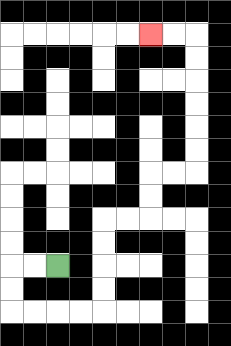{'start': '[2, 11]', 'end': '[6, 1]', 'path_directions': 'L,L,D,D,R,R,R,R,U,U,U,U,R,R,U,U,R,R,U,U,U,U,U,U,L,L', 'path_coordinates': '[[2, 11], [1, 11], [0, 11], [0, 12], [0, 13], [1, 13], [2, 13], [3, 13], [4, 13], [4, 12], [4, 11], [4, 10], [4, 9], [5, 9], [6, 9], [6, 8], [6, 7], [7, 7], [8, 7], [8, 6], [8, 5], [8, 4], [8, 3], [8, 2], [8, 1], [7, 1], [6, 1]]'}